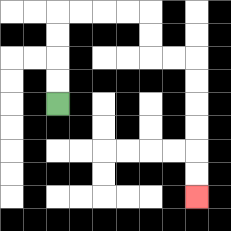{'start': '[2, 4]', 'end': '[8, 8]', 'path_directions': 'U,U,U,U,R,R,R,R,D,D,R,R,D,D,D,D,D,D', 'path_coordinates': '[[2, 4], [2, 3], [2, 2], [2, 1], [2, 0], [3, 0], [4, 0], [5, 0], [6, 0], [6, 1], [6, 2], [7, 2], [8, 2], [8, 3], [8, 4], [8, 5], [8, 6], [8, 7], [8, 8]]'}